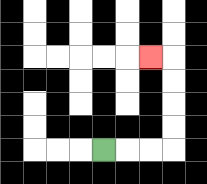{'start': '[4, 6]', 'end': '[6, 2]', 'path_directions': 'R,R,R,U,U,U,U,L', 'path_coordinates': '[[4, 6], [5, 6], [6, 6], [7, 6], [7, 5], [7, 4], [7, 3], [7, 2], [6, 2]]'}